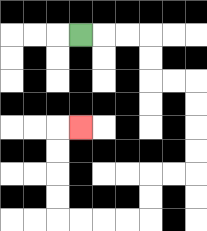{'start': '[3, 1]', 'end': '[3, 5]', 'path_directions': 'R,R,R,D,D,R,R,D,D,D,D,L,L,D,D,L,L,L,L,U,U,U,U,R', 'path_coordinates': '[[3, 1], [4, 1], [5, 1], [6, 1], [6, 2], [6, 3], [7, 3], [8, 3], [8, 4], [8, 5], [8, 6], [8, 7], [7, 7], [6, 7], [6, 8], [6, 9], [5, 9], [4, 9], [3, 9], [2, 9], [2, 8], [2, 7], [2, 6], [2, 5], [3, 5]]'}